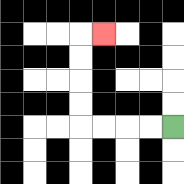{'start': '[7, 5]', 'end': '[4, 1]', 'path_directions': 'L,L,L,L,U,U,U,U,R', 'path_coordinates': '[[7, 5], [6, 5], [5, 5], [4, 5], [3, 5], [3, 4], [3, 3], [3, 2], [3, 1], [4, 1]]'}